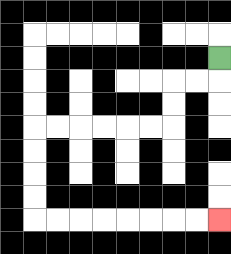{'start': '[9, 2]', 'end': '[9, 9]', 'path_directions': 'D,L,L,D,D,L,L,L,L,L,L,D,D,D,D,R,R,R,R,R,R,R,R', 'path_coordinates': '[[9, 2], [9, 3], [8, 3], [7, 3], [7, 4], [7, 5], [6, 5], [5, 5], [4, 5], [3, 5], [2, 5], [1, 5], [1, 6], [1, 7], [1, 8], [1, 9], [2, 9], [3, 9], [4, 9], [5, 9], [6, 9], [7, 9], [8, 9], [9, 9]]'}